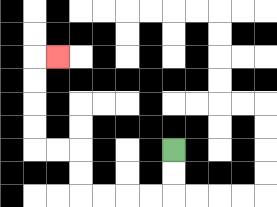{'start': '[7, 6]', 'end': '[2, 2]', 'path_directions': 'D,D,L,L,L,L,U,U,L,L,U,U,U,U,R', 'path_coordinates': '[[7, 6], [7, 7], [7, 8], [6, 8], [5, 8], [4, 8], [3, 8], [3, 7], [3, 6], [2, 6], [1, 6], [1, 5], [1, 4], [1, 3], [1, 2], [2, 2]]'}